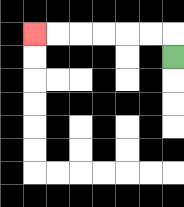{'start': '[7, 2]', 'end': '[1, 1]', 'path_directions': 'U,L,L,L,L,L,L', 'path_coordinates': '[[7, 2], [7, 1], [6, 1], [5, 1], [4, 1], [3, 1], [2, 1], [1, 1]]'}